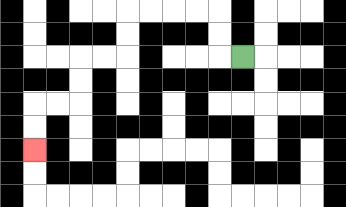{'start': '[10, 2]', 'end': '[1, 6]', 'path_directions': 'L,U,U,L,L,L,L,D,D,L,L,D,D,L,L,D,D', 'path_coordinates': '[[10, 2], [9, 2], [9, 1], [9, 0], [8, 0], [7, 0], [6, 0], [5, 0], [5, 1], [5, 2], [4, 2], [3, 2], [3, 3], [3, 4], [2, 4], [1, 4], [1, 5], [1, 6]]'}